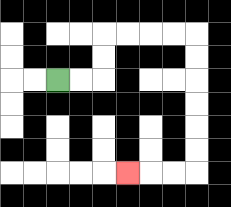{'start': '[2, 3]', 'end': '[5, 7]', 'path_directions': 'R,R,U,U,R,R,R,R,D,D,D,D,D,D,L,L,L', 'path_coordinates': '[[2, 3], [3, 3], [4, 3], [4, 2], [4, 1], [5, 1], [6, 1], [7, 1], [8, 1], [8, 2], [8, 3], [8, 4], [8, 5], [8, 6], [8, 7], [7, 7], [6, 7], [5, 7]]'}